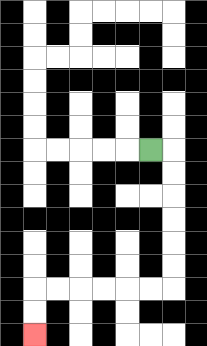{'start': '[6, 6]', 'end': '[1, 14]', 'path_directions': 'R,D,D,D,D,D,D,L,L,L,L,L,L,D,D', 'path_coordinates': '[[6, 6], [7, 6], [7, 7], [7, 8], [7, 9], [7, 10], [7, 11], [7, 12], [6, 12], [5, 12], [4, 12], [3, 12], [2, 12], [1, 12], [1, 13], [1, 14]]'}